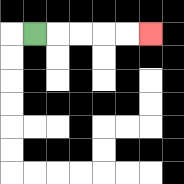{'start': '[1, 1]', 'end': '[6, 1]', 'path_directions': 'R,R,R,R,R', 'path_coordinates': '[[1, 1], [2, 1], [3, 1], [4, 1], [5, 1], [6, 1]]'}